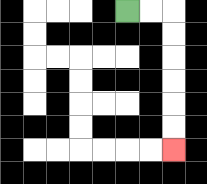{'start': '[5, 0]', 'end': '[7, 6]', 'path_directions': 'R,R,D,D,D,D,D,D', 'path_coordinates': '[[5, 0], [6, 0], [7, 0], [7, 1], [7, 2], [7, 3], [7, 4], [7, 5], [7, 6]]'}